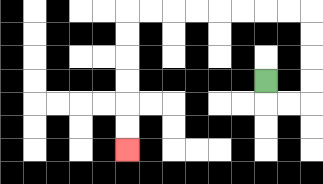{'start': '[11, 3]', 'end': '[5, 6]', 'path_directions': 'D,R,R,U,U,U,U,L,L,L,L,L,L,L,L,D,D,D,D,D,D', 'path_coordinates': '[[11, 3], [11, 4], [12, 4], [13, 4], [13, 3], [13, 2], [13, 1], [13, 0], [12, 0], [11, 0], [10, 0], [9, 0], [8, 0], [7, 0], [6, 0], [5, 0], [5, 1], [5, 2], [5, 3], [5, 4], [5, 5], [5, 6]]'}